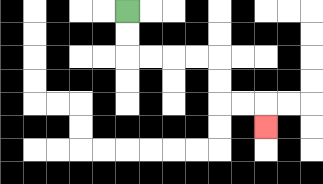{'start': '[5, 0]', 'end': '[11, 5]', 'path_directions': 'D,D,R,R,R,R,D,D,R,R,D', 'path_coordinates': '[[5, 0], [5, 1], [5, 2], [6, 2], [7, 2], [8, 2], [9, 2], [9, 3], [9, 4], [10, 4], [11, 4], [11, 5]]'}